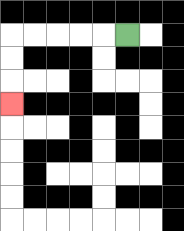{'start': '[5, 1]', 'end': '[0, 4]', 'path_directions': 'L,L,L,L,L,D,D,D', 'path_coordinates': '[[5, 1], [4, 1], [3, 1], [2, 1], [1, 1], [0, 1], [0, 2], [0, 3], [0, 4]]'}